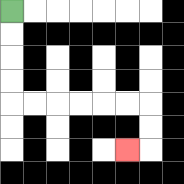{'start': '[0, 0]', 'end': '[5, 6]', 'path_directions': 'D,D,D,D,R,R,R,R,R,R,D,D,L', 'path_coordinates': '[[0, 0], [0, 1], [0, 2], [0, 3], [0, 4], [1, 4], [2, 4], [3, 4], [4, 4], [5, 4], [6, 4], [6, 5], [6, 6], [5, 6]]'}